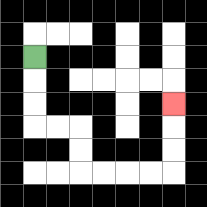{'start': '[1, 2]', 'end': '[7, 4]', 'path_directions': 'D,D,D,R,R,D,D,R,R,R,R,U,U,U', 'path_coordinates': '[[1, 2], [1, 3], [1, 4], [1, 5], [2, 5], [3, 5], [3, 6], [3, 7], [4, 7], [5, 7], [6, 7], [7, 7], [7, 6], [7, 5], [7, 4]]'}